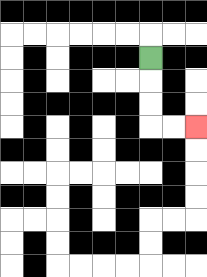{'start': '[6, 2]', 'end': '[8, 5]', 'path_directions': 'D,D,D,R,R', 'path_coordinates': '[[6, 2], [6, 3], [6, 4], [6, 5], [7, 5], [8, 5]]'}